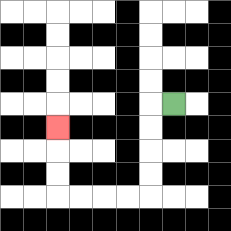{'start': '[7, 4]', 'end': '[2, 5]', 'path_directions': 'L,D,D,D,D,L,L,L,L,U,U,U', 'path_coordinates': '[[7, 4], [6, 4], [6, 5], [6, 6], [6, 7], [6, 8], [5, 8], [4, 8], [3, 8], [2, 8], [2, 7], [2, 6], [2, 5]]'}